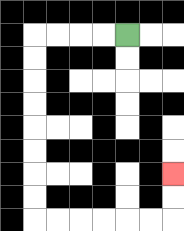{'start': '[5, 1]', 'end': '[7, 7]', 'path_directions': 'L,L,L,L,D,D,D,D,D,D,D,D,R,R,R,R,R,R,U,U', 'path_coordinates': '[[5, 1], [4, 1], [3, 1], [2, 1], [1, 1], [1, 2], [1, 3], [1, 4], [1, 5], [1, 6], [1, 7], [1, 8], [1, 9], [2, 9], [3, 9], [4, 9], [5, 9], [6, 9], [7, 9], [7, 8], [7, 7]]'}